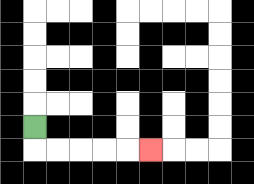{'start': '[1, 5]', 'end': '[6, 6]', 'path_directions': 'D,R,R,R,R,R', 'path_coordinates': '[[1, 5], [1, 6], [2, 6], [3, 6], [4, 6], [5, 6], [6, 6]]'}